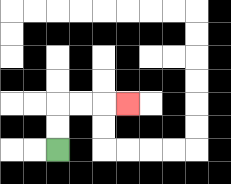{'start': '[2, 6]', 'end': '[5, 4]', 'path_directions': 'U,U,R,R,R', 'path_coordinates': '[[2, 6], [2, 5], [2, 4], [3, 4], [4, 4], [5, 4]]'}